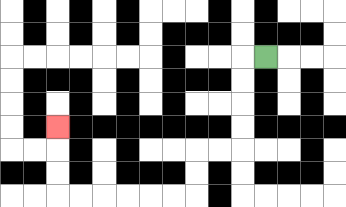{'start': '[11, 2]', 'end': '[2, 5]', 'path_directions': 'L,D,D,D,D,L,L,D,D,L,L,L,L,L,L,U,U,U', 'path_coordinates': '[[11, 2], [10, 2], [10, 3], [10, 4], [10, 5], [10, 6], [9, 6], [8, 6], [8, 7], [8, 8], [7, 8], [6, 8], [5, 8], [4, 8], [3, 8], [2, 8], [2, 7], [2, 6], [2, 5]]'}